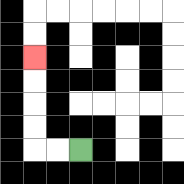{'start': '[3, 6]', 'end': '[1, 2]', 'path_directions': 'L,L,U,U,U,U', 'path_coordinates': '[[3, 6], [2, 6], [1, 6], [1, 5], [1, 4], [1, 3], [1, 2]]'}